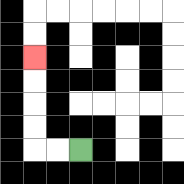{'start': '[3, 6]', 'end': '[1, 2]', 'path_directions': 'L,L,U,U,U,U', 'path_coordinates': '[[3, 6], [2, 6], [1, 6], [1, 5], [1, 4], [1, 3], [1, 2]]'}